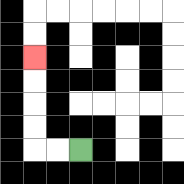{'start': '[3, 6]', 'end': '[1, 2]', 'path_directions': 'L,L,U,U,U,U', 'path_coordinates': '[[3, 6], [2, 6], [1, 6], [1, 5], [1, 4], [1, 3], [1, 2]]'}